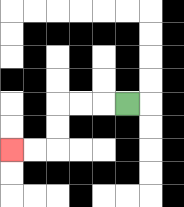{'start': '[5, 4]', 'end': '[0, 6]', 'path_directions': 'L,L,L,D,D,L,L', 'path_coordinates': '[[5, 4], [4, 4], [3, 4], [2, 4], [2, 5], [2, 6], [1, 6], [0, 6]]'}